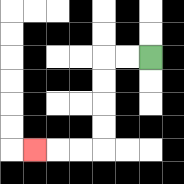{'start': '[6, 2]', 'end': '[1, 6]', 'path_directions': 'L,L,D,D,D,D,L,L,L', 'path_coordinates': '[[6, 2], [5, 2], [4, 2], [4, 3], [4, 4], [4, 5], [4, 6], [3, 6], [2, 6], [1, 6]]'}